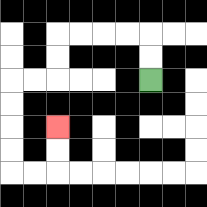{'start': '[6, 3]', 'end': '[2, 5]', 'path_directions': 'U,U,L,L,L,L,D,D,L,L,D,D,D,D,R,R,U,U', 'path_coordinates': '[[6, 3], [6, 2], [6, 1], [5, 1], [4, 1], [3, 1], [2, 1], [2, 2], [2, 3], [1, 3], [0, 3], [0, 4], [0, 5], [0, 6], [0, 7], [1, 7], [2, 7], [2, 6], [2, 5]]'}